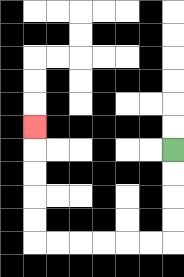{'start': '[7, 6]', 'end': '[1, 5]', 'path_directions': 'D,D,D,D,L,L,L,L,L,L,U,U,U,U,U', 'path_coordinates': '[[7, 6], [7, 7], [7, 8], [7, 9], [7, 10], [6, 10], [5, 10], [4, 10], [3, 10], [2, 10], [1, 10], [1, 9], [1, 8], [1, 7], [1, 6], [1, 5]]'}